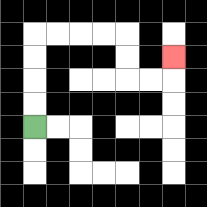{'start': '[1, 5]', 'end': '[7, 2]', 'path_directions': 'U,U,U,U,R,R,R,R,D,D,R,R,U', 'path_coordinates': '[[1, 5], [1, 4], [1, 3], [1, 2], [1, 1], [2, 1], [3, 1], [4, 1], [5, 1], [5, 2], [5, 3], [6, 3], [7, 3], [7, 2]]'}